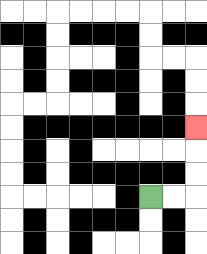{'start': '[6, 8]', 'end': '[8, 5]', 'path_directions': 'R,R,U,U,U', 'path_coordinates': '[[6, 8], [7, 8], [8, 8], [8, 7], [8, 6], [8, 5]]'}